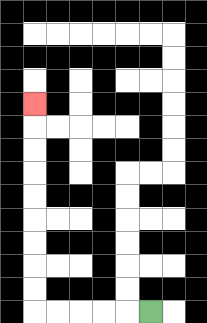{'start': '[6, 13]', 'end': '[1, 4]', 'path_directions': 'L,L,L,L,L,U,U,U,U,U,U,U,U,U', 'path_coordinates': '[[6, 13], [5, 13], [4, 13], [3, 13], [2, 13], [1, 13], [1, 12], [1, 11], [1, 10], [1, 9], [1, 8], [1, 7], [1, 6], [1, 5], [1, 4]]'}